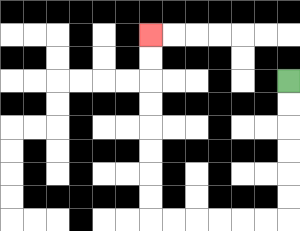{'start': '[12, 3]', 'end': '[6, 1]', 'path_directions': 'D,D,D,D,D,D,L,L,L,L,L,L,U,U,U,U,U,U,U,U', 'path_coordinates': '[[12, 3], [12, 4], [12, 5], [12, 6], [12, 7], [12, 8], [12, 9], [11, 9], [10, 9], [9, 9], [8, 9], [7, 9], [6, 9], [6, 8], [6, 7], [6, 6], [6, 5], [6, 4], [6, 3], [6, 2], [6, 1]]'}